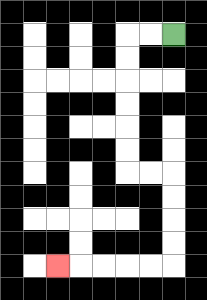{'start': '[7, 1]', 'end': '[2, 11]', 'path_directions': 'L,L,D,D,D,D,D,D,R,R,D,D,D,D,L,L,L,L,L', 'path_coordinates': '[[7, 1], [6, 1], [5, 1], [5, 2], [5, 3], [5, 4], [5, 5], [5, 6], [5, 7], [6, 7], [7, 7], [7, 8], [7, 9], [7, 10], [7, 11], [6, 11], [5, 11], [4, 11], [3, 11], [2, 11]]'}